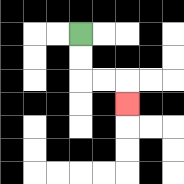{'start': '[3, 1]', 'end': '[5, 4]', 'path_directions': 'D,D,R,R,D', 'path_coordinates': '[[3, 1], [3, 2], [3, 3], [4, 3], [5, 3], [5, 4]]'}